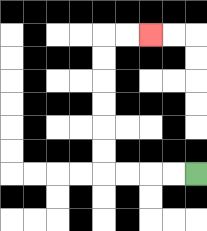{'start': '[8, 7]', 'end': '[6, 1]', 'path_directions': 'L,L,L,L,U,U,U,U,U,U,R,R', 'path_coordinates': '[[8, 7], [7, 7], [6, 7], [5, 7], [4, 7], [4, 6], [4, 5], [4, 4], [4, 3], [4, 2], [4, 1], [5, 1], [6, 1]]'}